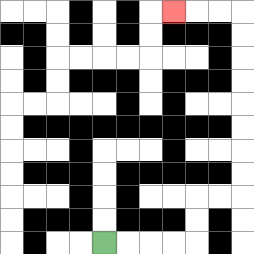{'start': '[4, 10]', 'end': '[7, 0]', 'path_directions': 'R,R,R,R,U,U,R,R,U,U,U,U,U,U,U,U,L,L,L', 'path_coordinates': '[[4, 10], [5, 10], [6, 10], [7, 10], [8, 10], [8, 9], [8, 8], [9, 8], [10, 8], [10, 7], [10, 6], [10, 5], [10, 4], [10, 3], [10, 2], [10, 1], [10, 0], [9, 0], [8, 0], [7, 0]]'}